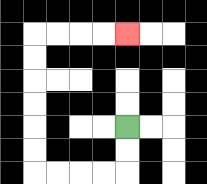{'start': '[5, 5]', 'end': '[5, 1]', 'path_directions': 'D,D,L,L,L,L,U,U,U,U,U,U,R,R,R,R', 'path_coordinates': '[[5, 5], [5, 6], [5, 7], [4, 7], [3, 7], [2, 7], [1, 7], [1, 6], [1, 5], [1, 4], [1, 3], [1, 2], [1, 1], [2, 1], [3, 1], [4, 1], [5, 1]]'}